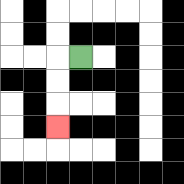{'start': '[3, 2]', 'end': '[2, 5]', 'path_directions': 'L,D,D,D', 'path_coordinates': '[[3, 2], [2, 2], [2, 3], [2, 4], [2, 5]]'}